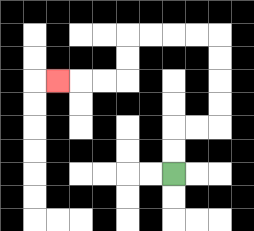{'start': '[7, 7]', 'end': '[2, 3]', 'path_directions': 'U,U,R,R,U,U,U,U,L,L,L,L,D,D,L,L,L', 'path_coordinates': '[[7, 7], [7, 6], [7, 5], [8, 5], [9, 5], [9, 4], [9, 3], [9, 2], [9, 1], [8, 1], [7, 1], [6, 1], [5, 1], [5, 2], [5, 3], [4, 3], [3, 3], [2, 3]]'}